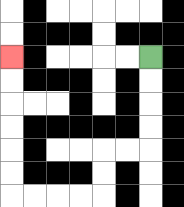{'start': '[6, 2]', 'end': '[0, 2]', 'path_directions': 'D,D,D,D,L,L,D,D,L,L,L,L,U,U,U,U,U,U', 'path_coordinates': '[[6, 2], [6, 3], [6, 4], [6, 5], [6, 6], [5, 6], [4, 6], [4, 7], [4, 8], [3, 8], [2, 8], [1, 8], [0, 8], [0, 7], [0, 6], [0, 5], [0, 4], [0, 3], [0, 2]]'}